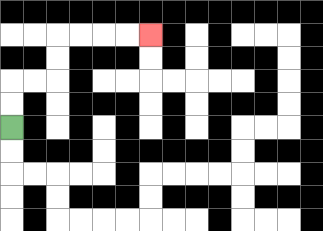{'start': '[0, 5]', 'end': '[6, 1]', 'path_directions': 'U,U,R,R,U,U,R,R,R,R', 'path_coordinates': '[[0, 5], [0, 4], [0, 3], [1, 3], [2, 3], [2, 2], [2, 1], [3, 1], [4, 1], [5, 1], [6, 1]]'}